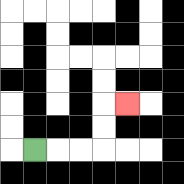{'start': '[1, 6]', 'end': '[5, 4]', 'path_directions': 'R,R,R,U,U,R', 'path_coordinates': '[[1, 6], [2, 6], [3, 6], [4, 6], [4, 5], [4, 4], [5, 4]]'}